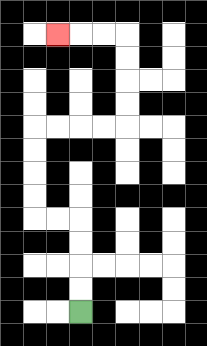{'start': '[3, 13]', 'end': '[2, 1]', 'path_directions': 'U,U,U,U,L,L,U,U,U,U,R,R,R,R,U,U,U,U,L,L,L', 'path_coordinates': '[[3, 13], [3, 12], [3, 11], [3, 10], [3, 9], [2, 9], [1, 9], [1, 8], [1, 7], [1, 6], [1, 5], [2, 5], [3, 5], [4, 5], [5, 5], [5, 4], [5, 3], [5, 2], [5, 1], [4, 1], [3, 1], [2, 1]]'}